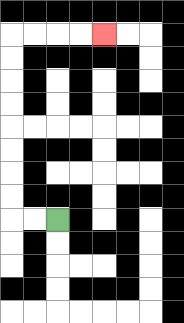{'start': '[2, 9]', 'end': '[4, 1]', 'path_directions': 'L,L,U,U,U,U,U,U,U,U,R,R,R,R', 'path_coordinates': '[[2, 9], [1, 9], [0, 9], [0, 8], [0, 7], [0, 6], [0, 5], [0, 4], [0, 3], [0, 2], [0, 1], [1, 1], [2, 1], [3, 1], [4, 1]]'}